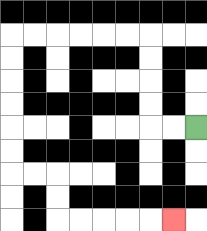{'start': '[8, 5]', 'end': '[7, 9]', 'path_directions': 'L,L,U,U,U,U,L,L,L,L,L,L,D,D,D,D,D,D,R,R,D,D,R,R,R,R,R', 'path_coordinates': '[[8, 5], [7, 5], [6, 5], [6, 4], [6, 3], [6, 2], [6, 1], [5, 1], [4, 1], [3, 1], [2, 1], [1, 1], [0, 1], [0, 2], [0, 3], [0, 4], [0, 5], [0, 6], [0, 7], [1, 7], [2, 7], [2, 8], [2, 9], [3, 9], [4, 9], [5, 9], [6, 9], [7, 9]]'}